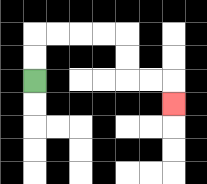{'start': '[1, 3]', 'end': '[7, 4]', 'path_directions': 'U,U,R,R,R,R,D,D,R,R,D', 'path_coordinates': '[[1, 3], [1, 2], [1, 1], [2, 1], [3, 1], [4, 1], [5, 1], [5, 2], [5, 3], [6, 3], [7, 3], [7, 4]]'}